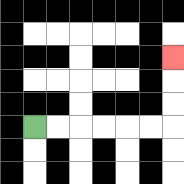{'start': '[1, 5]', 'end': '[7, 2]', 'path_directions': 'R,R,R,R,R,R,U,U,U', 'path_coordinates': '[[1, 5], [2, 5], [3, 5], [4, 5], [5, 5], [6, 5], [7, 5], [7, 4], [7, 3], [7, 2]]'}